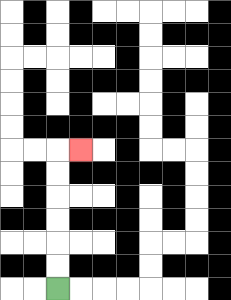{'start': '[2, 12]', 'end': '[3, 6]', 'path_directions': 'U,U,U,U,U,U,R', 'path_coordinates': '[[2, 12], [2, 11], [2, 10], [2, 9], [2, 8], [2, 7], [2, 6], [3, 6]]'}